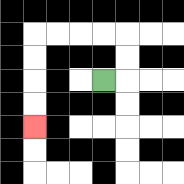{'start': '[4, 3]', 'end': '[1, 5]', 'path_directions': 'R,U,U,L,L,L,L,D,D,D,D', 'path_coordinates': '[[4, 3], [5, 3], [5, 2], [5, 1], [4, 1], [3, 1], [2, 1], [1, 1], [1, 2], [1, 3], [1, 4], [1, 5]]'}